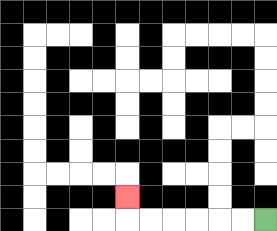{'start': '[11, 9]', 'end': '[5, 8]', 'path_directions': 'L,L,L,L,L,L,U', 'path_coordinates': '[[11, 9], [10, 9], [9, 9], [8, 9], [7, 9], [6, 9], [5, 9], [5, 8]]'}